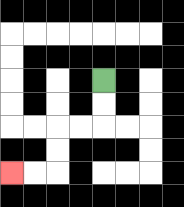{'start': '[4, 3]', 'end': '[0, 7]', 'path_directions': 'D,D,L,L,D,D,L,L', 'path_coordinates': '[[4, 3], [4, 4], [4, 5], [3, 5], [2, 5], [2, 6], [2, 7], [1, 7], [0, 7]]'}